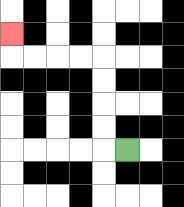{'start': '[5, 6]', 'end': '[0, 1]', 'path_directions': 'L,U,U,U,U,L,L,L,L,U', 'path_coordinates': '[[5, 6], [4, 6], [4, 5], [4, 4], [4, 3], [4, 2], [3, 2], [2, 2], [1, 2], [0, 2], [0, 1]]'}